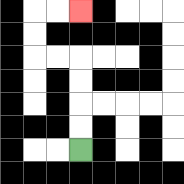{'start': '[3, 6]', 'end': '[3, 0]', 'path_directions': 'U,U,U,U,L,L,U,U,R,R', 'path_coordinates': '[[3, 6], [3, 5], [3, 4], [3, 3], [3, 2], [2, 2], [1, 2], [1, 1], [1, 0], [2, 0], [3, 0]]'}